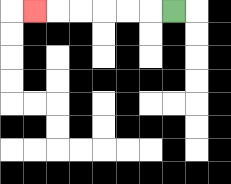{'start': '[7, 0]', 'end': '[1, 0]', 'path_directions': 'L,L,L,L,L,L', 'path_coordinates': '[[7, 0], [6, 0], [5, 0], [4, 0], [3, 0], [2, 0], [1, 0]]'}